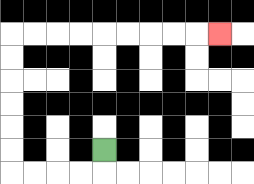{'start': '[4, 6]', 'end': '[9, 1]', 'path_directions': 'D,L,L,L,L,U,U,U,U,U,U,R,R,R,R,R,R,R,R,R', 'path_coordinates': '[[4, 6], [4, 7], [3, 7], [2, 7], [1, 7], [0, 7], [0, 6], [0, 5], [0, 4], [0, 3], [0, 2], [0, 1], [1, 1], [2, 1], [3, 1], [4, 1], [5, 1], [6, 1], [7, 1], [8, 1], [9, 1]]'}